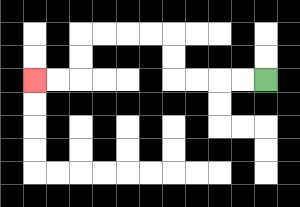{'start': '[11, 3]', 'end': '[1, 3]', 'path_directions': 'L,L,L,L,U,U,L,L,L,L,D,D,L,L', 'path_coordinates': '[[11, 3], [10, 3], [9, 3], [8, 3], [7, 3], [7, 2], [7, 1], [6, 1], [5, 1], [4, 1], [3, 1], [3, 2], [3, 3], [2, 3], [1, 3]]'}